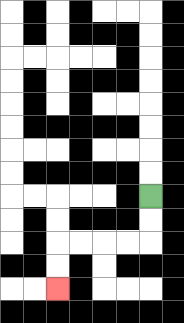{'start': '[6, 8]', 'end': '[2, 12]', 'path_directions': 'D,D,L,L,L,L,D,D', 'path_coordinates': '[[6, 8], [6, 9], [6, 10], [5, 10], [4, 10], [3, 10], [2, 10], [2, 11], [2, 12]]'}